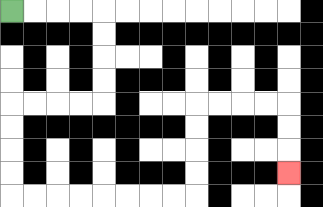{'start': '[0, 0]', 'end': '[12, 7]', 'path_directions': 'R,R,R,R,D,D,D,D,L,L,L,L,D,D,D,D,R,R,R,R,R,R,R,R,U,U,U,U,R,R,R,R,D,D,D', 'path_coordinates': '[[0, 0], [1, 0], [2, 0], [3, 0], [4, 0], [4, 1], [4, 2], [4, 3], [4, 4], [3, 4], [2, 4], [1, 4], [0, 4], [0, 5], [0, 6], [0, 7], [0, 8], [1, 8], [2, 8], [3, 8], [4, 8], [5, 8], [6, 8], [7, 8], [8, 8], [8, 7], [8, 6], [8, 5], [8, 4], [9, 4], [10, 4], [11, 4], [12, 4], [12, 5], [12, 6], [12, 7]]'}